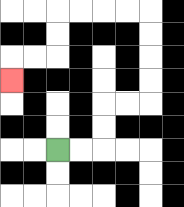{'start': '[2, 6]', 'end': '[0, 3]', 'path_directions': 'R,R,U,U,R,R,U,U,U,U,L,L,L,L,D,D,L,L,D', 'path_coordinates': '[[2, 6], [3, 6], [4, 6], [4, 5], [4, 4], [5, 4], [6, 4], [6, 3], [6, 2], [6, 1], [6, 0], [5, 0], [4, 0], [3, 0], [2, 0], [2, 1], [2, 2], [1, 2], [0, 2], [0, 3]]'}